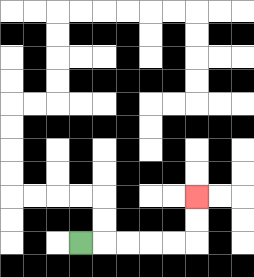{'start': '[3, 10]', 'end': '[8, 8]', 'path_directions': 'R,R,R,R,R,U,U', 'path_coordinates': '[[3, 10], [4, 10], [5, 10], [6, 10], [7, 10], [8, 10], [8, 9], [8, 8]]'}